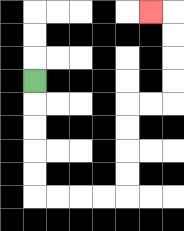{'start': '[1, 3]', 'end': '[6, 0]', 'path_directions': 'D,D,D,D,D,R,R,R,R,U,U,U,U,R,R,U,U,U,U,L', 'path_coordinates': '[[1, 3], [1, 4], [1, 5], [1, 6], [1, 7], [1, 8], [2, 8], [3, 8], [4, 8], [5, 8], [5, 7], [5, 6], [5, 5], [5, 4], [6, 4], [7, 4], [7, 3], [7, 2], [7, 1], [7, 0], [6, 0]]'}